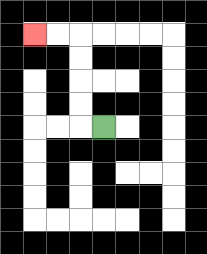{'start': '[4, 5]', 'end': '[1, 1]', 'path_directions': 'L,U,U,U,U,L,L', 'path_coordinates': '[[4, 5], [3, 5], [3, 4], [3, 3], [3, 2], [3, 1], [2, 1], [1, 1]]'}